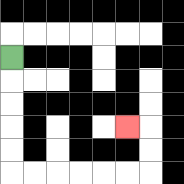{'start': '[0, 2]', 'end': '[5, 5]', 'path_directions': 'D,D,D,D,D,R,R,R,R,R,R,U,U,L', 'path_coordinates': '[[0, 2], [0, 3], [0, 4], [0, 5], [0, 6], [0, 7], [1, 7], [2, 7], [3, 7], [4, 7], [5, 7], [6, 7], [6, 6], [6, 5], [5, 5]]'}